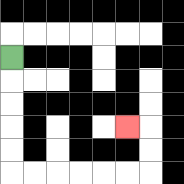{'start': '[0, 2]', 'end': '[5, 5]', 'path_directions': 'D,D,D,D,D,R,R,R,R,R,R,U,U,L', 'path_coordinates': '[[0, 2], [0, 3], [0, 4], [0, 5], [0, 6], [0, 7], [1, 7], [2, 7], [3, 7], [4, 7], [5, 7], [6, 7], [6, 6], [6, 5], [5, 5]]'}